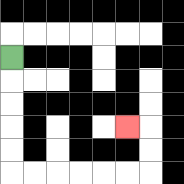{'start': '[0, 2]', 'end': '[5, 5]', 'path_directions': 'D,D,D,D,D,R,R,R,R,R,R,U,U,L', 'path_coordinates': '[[0, 2], [0, 3], [0, 4], [0, 5], [0, 6], [0, 7], [1, 7], [2, 7], [3, 7], [4, 7], [5, 7], [6, 7], [6, 6], [6, 5], [5, 5]]'}